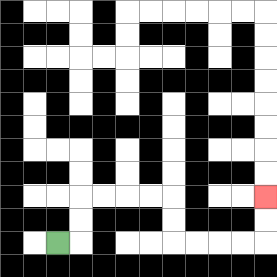{'start': '[2, 10]', 'end': '[11, 8]', 'path_directions': 'R,U,U,R,R,R,R,D,D,R,R,R,R,U,U', 'path_coordinates': '[[2, 10], [3, 10], [3, 9], [3, 8], [4, 8], [5, 8], [6, 8], [7, 8], [7, 9], [7, 10], [8, 10], [9, 10], [10, 10], [11, 10], [11, 9], [11, 8]]'}